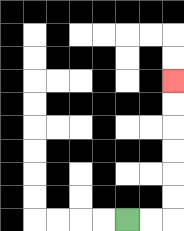{'start': '[5, 9]', 'end': '[7, 3]', 'path_directions': 'R,R,U,U,U,U,U,U', 'path_coordinates': '[[5, 9], [6, 9], [7, 9], [7, 8], [7, 7], [7, 6], [7, 5], [7, 4], [7, 3]]'}